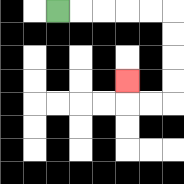{'start': '[2, 0]', 'end': '[5, 3]', 'path_directions': 'R,R,R,R,R,D,D,D,D,L,L,U', 'path_coordinates': '[[2, 0], [3, 0], [4, 0], [5, 0], [6, 0], [7, 0], [7, 1], [7, 2], [7, 3], [7, 4], [6, 4], [5, 4], [5, 3]]'}